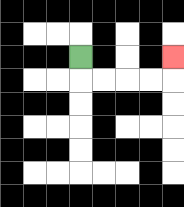{'start': '[3, 2]', 'end': '[7, 2]', 'path_directions': 'D,R,R,R,R,U', 'path_coordinates': '[[3, 2], [3, 3], [4, 3], [5, 3], [6, 3], [7, 3], [7, 2]]'}